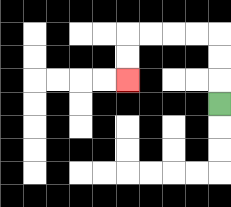{'start': '[9, 4]', 'end': '[5, 3]', 'path_directions': 'U,U,U,L,L,L,L,D,D', 'path_coordinates': '[[9, 4], [9, 3], [9, 2], [9, 1], [8, 1], [7, 1], [6, 1], [5, 1], [5, 2], [5, 3]]'}